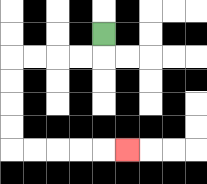{'start': '[4, 1]', 'end': '[5, 6]', 'path_directions': 'D,L,L,L,L,D,D,D,D,R,R,R,R,R', 'path_coordinates': '[[4, 1], [4, 2], [3, 2], [2, 2], [1, 2], [0, 2], [0, 3], [0, 4], [0, 5], [0, 6], [1, 6], [2, 6], [3, 6], [4, 6], [5, 6]]'}